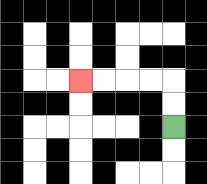{'start': '[7, 5]', 'end': '[3, 3]', 'path_directions': 'U,U,L,L,L,L', 'path_coordinates': '[[7, 5], [7, 4], [7, 3], [6, 3], [5, 3], [4, 3], [3, 3]]'}